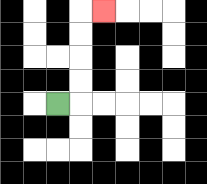{'start': '[2, 4]', 'end': '[4, 0]', 'path_directions': 'R,U,U,U,U,R', 'path_coordinates': '[[2, 4], [3, 4], [3, 3], [3, 2], [3, 1], [3, 0], [4, 0]]'}